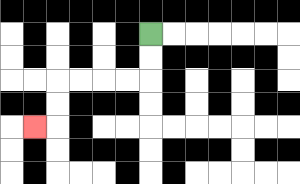{'start': '[6, 1]', 'end': '[1, 5]', 'path_directions': 'D,D,L,L,L,L,D,D,L', 'path_coordinates': '[[6, 1], [6, 2], [6, 3], [5, 3], [4, 3], [3, 3], [2, 3], [2, 4], [2, 5], [1, 5]]'}